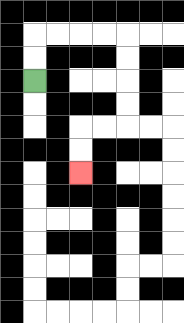{'start': '[1, 3]', 'end': '[3, 7]', 'path_directions': 'U,U,R,R,R,R,D,D,D,D,L,L,D,D', 'path_coordinates': '[[1, 3], [1, 2], [1, 1], [2, 1], [3, 1], [4, 1], [5, 1], [5, 2], [5, 3], [5, 4], [5, 5], [4, 5], [3, 5], [3, 6], [3, 7]]'}